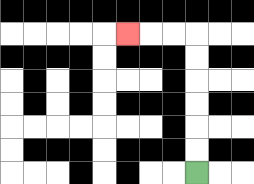{'start': '[8, 7]', 'end': '[5, 1]', 'path_directions': 'U,U,U,U,U,U,L,L,L', 'path_coordinates': '[[8, 7], [8, 6], [8, 5], [8, 4], [8, 3], [8, 2], [8, 1], [7, 1], [6, 1], [5, 1]]'}